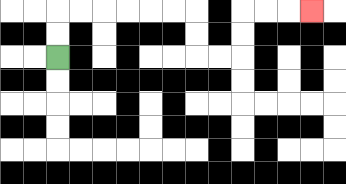{'start': '[2, 2]', 'end': '[13, 0]', 'path_directions': 'U,U,R,R,R,R,R,R,D,D,R,R,U,U,R,R,R', 'path_coordinates': '[[2, 2], [2, 1], [2, 0], [3, 0], [4, 0], [5, 0], [6, 0], [7, 0], [8, 0], [8, 1], [8, 2], [9, 2], [10, 2], [10, 1], [10, 0], [11, 0], [12, 0], [13, 0]]'}